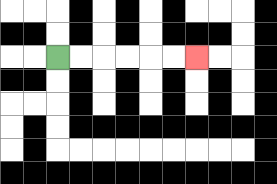{'start': '[2, 2]', 'end': '[8, 2]', 'path_directions': 'R,R,R,R,R,R', 'path_coordinates': '[[2, 2], [3, 2], [4, 2], [5, 2], [6, 2], [7, 2], [8, 2]]'}